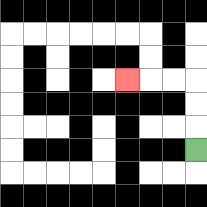{'start': '[8, 6]', 'end': '[5, 3]', 'path_directions': 'U,U,U,L,L,L', 'path_coordinates': '[[8, 6], [8, 5], [8, 4], [8, 3], [7, 3], [6, 3], [5, 3]]'}